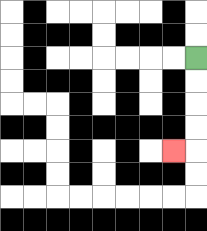{'start': '[8, 2]', 'end': '[7, 6]', 'path_directions': 'D,D,D,D,L', 'path_coordinates': '[[8, 2], [8, 3], [8, 4], [8, 5], [8, 6], [7, 6]]'}